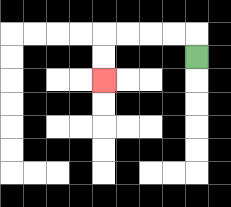{'start': '[8, 2]', 'end': '[4, 3]', 'path_directions': 'U,L,L,L,L,D,D', 'path_coordinates': '[[8, 2], [8, 1], [7, 1], [6, 1], [5, 1], [4, 1], [4, 2], [4, 3]]'}